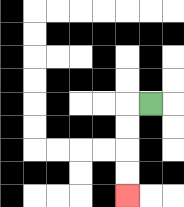{'start': '[6, 4]', 'end': '[5, 8]', 'path_directions': 'L,D,D,D,D', 'path_coordinates': '[[6, 4], [5, 4], [5, 5], [5, 6], [5, 7], [5, 8]]'}